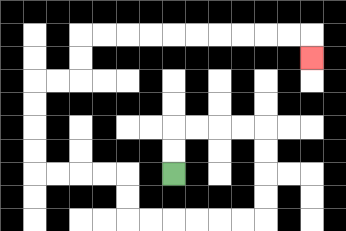{'start': '[7, 7]', 'end': '[13, 2]', 'path_directions': 'U,U,R,R,R,R,D,D,D,D,L,L,L,L,L,L,U,U,L,L,L,L,U,U,U,U,R,R,U,U,R,R,R,R,R,R,R,R,R,R,D', 'path_coordinates': '[[7, 7], [7, 6], [7, 5], [8, 5], [9, 5], [10, 5], [11, 5], [11, 6], [11, 7], [11, 8], [11, 9], [10, 9], [9, 9], [8, 9], [7, 9], [6, 9], [5, 9], [5, 8], [5, 7], [4, 7], [3, 7], [2, 7], [1, 7], [1, 6], [1, 5], [1, 4], [1, 3], [2, 3], [3, 3], [3, 2], [3, 1], [4, 1], [5, 1], [6, 1], [7, 1], [8, 1], [9, 1], [10, 1], [11, 1], [12, 1], [13, 1], [13, 2]]'}